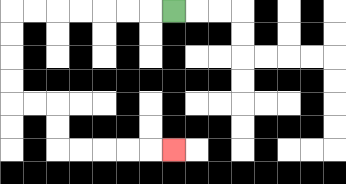{'start': '[7, 0]', 'end': '[7, 6]', 'path_directions': 'L,L,L,L,L,L,L,D,D,D,D,R,R,D,D,R,R,R,R,R', 'path_coordinates': '[[7, 0], [6, 0], [5, 0], [4, 0], [3, 0], [2, 0], [1, 0], [0, 0], [0, 1], [0, 2], [0, 3], [0, 4], [1, 4], [2, 4], [2, 5], [2, 6], [3, 6], [4, 6], [5, 6], [6, 6], [7, 6]]'}